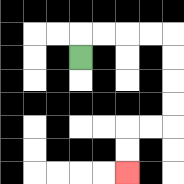{'start': '[3, 2]', 'end': '[5, 7]', 'path_directions': 'U,R,R,R,R,D,D,D,D,L,L,D,D', 'path_coordinates': '[[3, 2], [3, 1], [4, 1], [5, 1], [6, 1], [7, 1], [7, 2], [7, 3], [7, 4], [7, 5], [6, 5], [5, 5], [5, 6], [5, 7]]'}